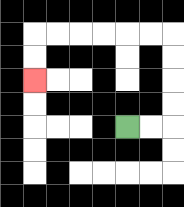{'start': '[5, 5]', 'end': '[1, 3]', 'path_directions': 'R,R,U,U,U,U,L,L,L,L,L,L,D,D', 'path_coordinates': '[[5, 5], [6, 5], [7, 5], [7, 4], [7, 3], [7, 2], [7, 1], [6, 1], [5, 1], [4, 1], [3, 1], [2, 1], [1, 1], [1, 2], [1, 3]]'}